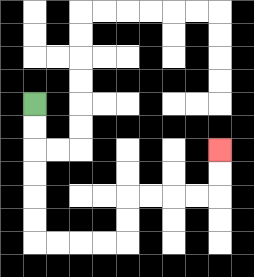{'start': '[1, 4]', 'end': '[9, 6]', 'path_directions': 'D,D,D,D,D,D,R,R,R,R,U,U,R,R,R,R,U,U', 'path_coordinates': '[[1, 4], [1, 5], [1, 6], [1, 7], [1, 8], [1, 9], [1, 10], [2, 10], [3, 10], [4, 10], [5, 10], [5, 9], [5, 8], [6, 8], [7, 8], [8, 8], [9, 8], [9, 7], [9, 6]]'}